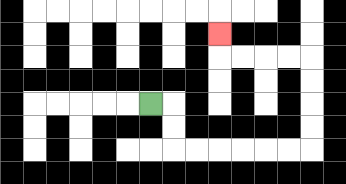{'start': '[6, 4]', 'end': '[9, 1]', 'path_directions': 'R,D,D,R,R,R,R,R,R,U,U,U,U,L,L,L,L,U', 'path_coordinates': '[[6, 4], [7, 4], [7, 5], [7, 6], [8, 6], [9, 6], [10, 6], [11, 6], [12, 6], [13, 6], [13, 5], [13, 4], [13, 3], [13, 2], [12, 2], [11, 2], [10, 2], [9, 2], [9, 1]]'}